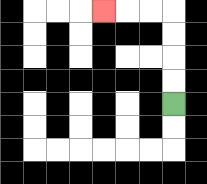{'start': '[7, 4]', 'end': '[4, 0]', 'path_directions': 'U,U,U,U,L,L,L', 'path_coordinates': '[[7, 4], [7, 3], [7, 2], [7, 1], [7, 0], [6, 0], [5, 0], [4, 0]]'}